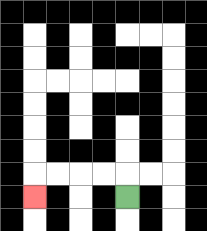{'start': '[5, 8]', 'end': '[1, 8]', 'path_directions': 'U,L,L,L,L,D', 'path_coordinates': '[[5, 8], [5, 7], [4, 7], [3, 7], [2, 7], [1, 7], [1, 8]]'}